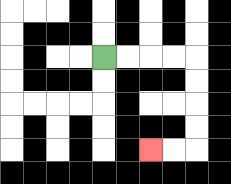{'start': '[4, 2]', 'end': '[6, 6]', 'path_directions': 'R,R,R,R,D,D,D,D,L,L', 'path_coordinates': '[[4, 2], [5, 2], [6, 2], [7, 2], [8, 2], [8, 3], [8, 4], [8, 5], [8, 6], [7, 6], [6, 6]]'}